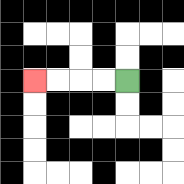{'start': '[5, 3]', 'end': '[1, 3]', 'path_directions': 'L,L,L,L', 'path_coordinates': '[[5, 3], [4, 3], [3, 3], [2, 3], [1, 3]]'}